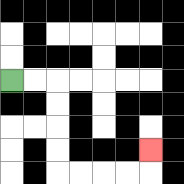{'start': '[0, 3]', 'end': '[6, 6]', 'path_directions': 'R,R,D,D,D,D,R,R,R,R,U', 'path_coordinates': '[[0, 3], [1, 3], [2, 3], [2, 4], [2, 5], [2, 6], [2, 7], [3, 7], [4, 7], [5, 7], [6, 7], [6, 6]]'}